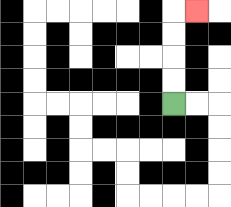{'start': '[7, 4]', 'end': '[8, 0]', 'path_directions': 'U,U,U,U,R', 'path_coordinates': '[[7, 4], [7, 3], [7, 2], [7, 1], [7, 0], [8, 0]]'}